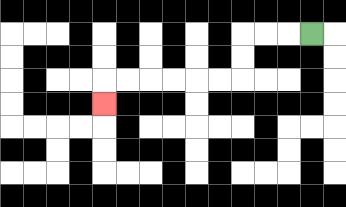{'start': '[13, 1]', 'end': '[4, 4]', 'path_directions': 'L,L,L,D,D,L,L,L,L,L,L,D', 'path_coordinates': '[[13, 1], [12, 1], [11, 1], [10, 1], [10, 2], [10, 3], [9, 3], [8, 3], [7, 3], [6, 3], [5, 3], [4, 3], [4, 4]]'}